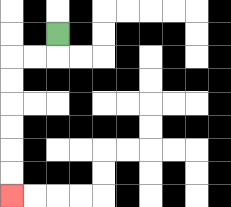{'start': '[2, 1]', 'end': '[0, 8]', 'path_directions': 'D,L,L,D,D,D,D,D,D', 'path_coordinates': '[[2, 1], [2, 2], [1, 2], [0, 2], [0, 3], [0, 4], [0, 5], [0, 6], [0, 7], [0, 8]]'}